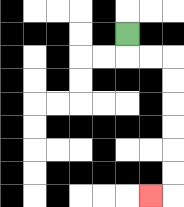{'start': '[5, 1]', 'end': '[6, 8]', 'path_directions': 'D,R,R,D,D,D,D,D,D,L', 'path_coordinates': '[[5, 1], [5, 2], [6, 2], [7, 2], [7, 3], [7, 4], [7, 5], [7, 6], [7, 7], [7, 8], [6, 8]]'}